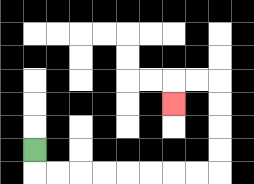{'start': '[1, 6]', 'end': '[7, 4]', 'path_directions': 'D,R,R,R,R,R,R,R,R,U,U,U,U,L,L,D', 'path_coordinates': '[[1, 6], [1, 7], [2, 7], [3, 7], [4, 7], [5, 7], [6, 7], [7, 7], [8, 7], [9, 7], [9, 6], [9, 5], [9, 4], [9, 3], [8, 3], [7, 3], [7, 4]]'}